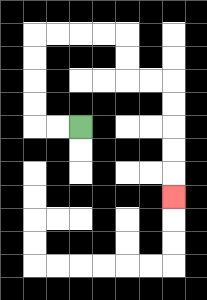{'start': '[3, 5]', 'end': '[7, 8]', 'path_directions': 'L,L,U,U,U,U,R,R,R,R,D,D,R,R,D,D,D,D,D', 'path_coordinates': '[[3, 5], [2, 5], [1, 5], [1, 4], [1, 3], [1, 2], [1, 1], [2, 1], [3, 1], [4, 1], [5, 1], [5, 2], [5, 3], [6, 3], [7, 3], [7, 4], [7, 5], [7, 6], [7, 7], [7, 8]]'}